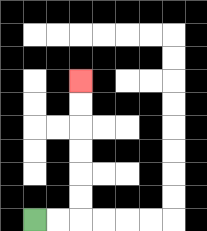{'start': '[1, 9]', 'end': '[3, 3]', 'path_directions': 'R,R,U,U,U,U,U,U', 'path_coordinates': '[[1, 9], [2, 9], [3, 9], [3, 8], [3, 7], [3, 6], [3, 5], [3, 4], [3, 3]]'}